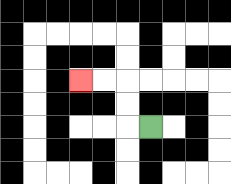{'start': '[6, 5]', 'end': '[3, 3]', 'path_directions': 'L,U,U,L,L', 'path_coordinates': '[[6, 5], [5, 5], [5, 4], [5, 3], [4, 3], [3, 3]]'}